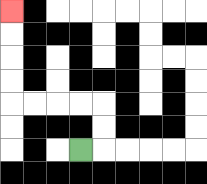{'start': '[3, 6]', 'end': '[0, 0]', 'path_directions': 'R,U,U,L,L,L,L,U,U,U,U', 'path_coordinates': '[[3, 6], [4, 6], [4, 5], [4, 4], [3, 4], [2, 4], [1, 4], [0, 4], [0, 3], [0, 2], [0, 1], [0, 0]]'}